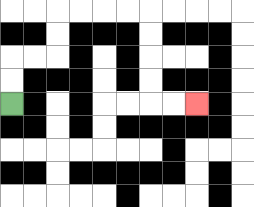{'start': '[0, 4]', 'end': '[8, 4]', 'path_directions': 'U,U,R,R,U,U,R,R,R,R,D,D,D,D,R,R', 'path_coordinates': '[[0, 4], [0, 3], [0, 2], [1, 2], [2, 2], [2, 1], [2, 0], [3, 0], [4, 0], [5, 0], [6, 0], [6, 1], [6, 2], [6, 3], [6, 4], [7, 4], [8, 4]]'}